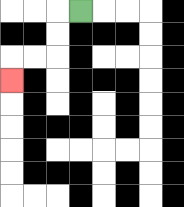{'start': '[3, 0]', 'end': '[0, 3]', 'path_directions': 'L,D,D,L,L,D', 'path_coordinates': '[[3, 0], [2, 0], [2, 1], [2, 2], [1, 2], [0, 2], [0, 3]]'}